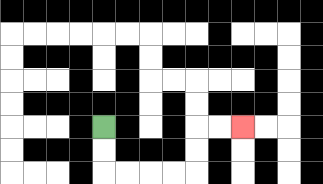{'start': '[4, 5]', 'end': '[10, 5]', 'path_directions': 'D,D,R,R,R,R,U,U,R,R', 'path_coordinates': '[[4, 5], [4, 6], [4, 7], [5, 7], [6, 7], [7, 7], [8, 7], [8, 6], [8, 5], [9, 5], [10, 5]]'}